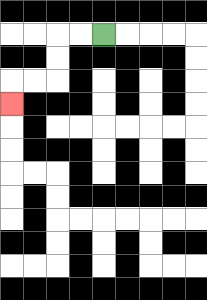{'start': '[4, 1]', 'end': '[0, 4]', 'path_directions': 'L,L,D,D,L,L,D', 'path_coordinates': '[[4, 1], [3, 1], [2, 1], [2, 2], [2, 3], [1, 3], [0, 3], [0, 4]]'}